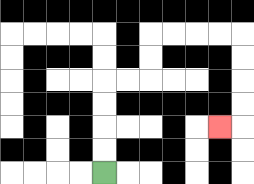{'start': '[4, 7]', 'end': '[9, 5]', 'path_directions': 'U,U,U,U,R,R,U,U,R,R,R,R,D,D,D,D,L', 'path_coordinates': '[[4, 7], [4, 6], [4, 5], [4, 4], [4, 3], [5, 3], [6, 3], [6, 2], [6, 1], [7, 1], [8, 1], [9, 1], [10, 1], [10, 2], [10, 3], [10, 4], [10, 5], [9, 5]]'}